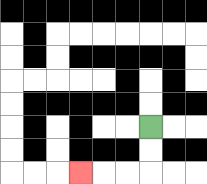{'start': '[6, 5]', 'end': '[3, 7]', 'path_directions': 'D,D,L,L,L', 'path_coordinates': '[[6, 5], [6, 6], [6, 7], [5, 7], [4, 7], [3, 7]]'}